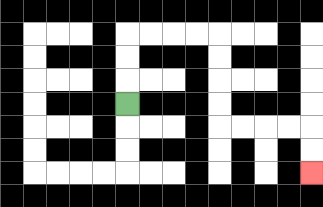{'start': '[5, 4]', 'end': '[13, 7]', 'path_directions': 'U,U,U,R,R,R,R,D,D,D,D,R,R,R,R,D,D', 'path_coordinates': '[[5, 4], [5, 3], [5, 2], [5, 1], [6, 1], [7, 1], [8, 1], [9, 1], [9, 2], [9, 3], [9, 4], [9, 5], [10, 5], [11, 5], [12, 5], [13, 5], [13, 6], [13, 7]]'}